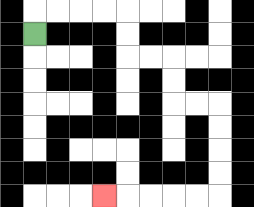{'start': '[1, 1]', 'end': '[4, 8]', 'path_directions': 'U,R,R,R,R,D,D,R,R,D,D,R,R,D,D,D,D,L,L,L,L,L', 'path_coordinates': '[[1, 1], [1, 0], [2, 0], [3, 0], [4, 0], [5, 0], [5, 1], [5, 2], [6, 2], [7, 2], [7, 3], [7, 4], [8, 4], [9, 4], [9, 5], [9, 6], [9, 7], [9, 8], [8, 8], [7, 8], [6, 8], [5, 8], [4, 8]]'}